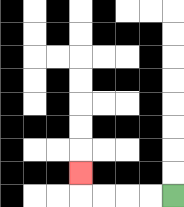{'start': '[7, 8]', 'end': '[3, 7]', 'path_directions': 'L,L,L,L,U', 'path_coordinates': '[[7, 8], [6, 8], [5, 8], [4, 8], [3, 8], [3, 7]]'}